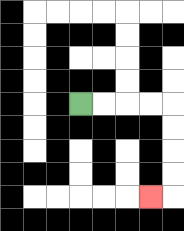{'start': '[3, 4]', 'end': '[6, 8]', 'path_directions': 'R,R,R,R,D,D,D,D,L', 'path_coordinates': '[[3, 4], [4, 4], [5, 4], [6, 4], [7, 4], [7, 5], [7, 6], [7, 7], [7, 8], [6, 8]]'}